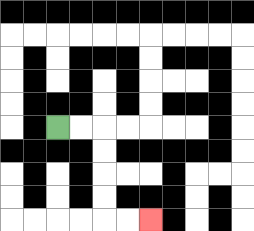{'start': '[2, 5]', 'end': '[6, 9]', 'path_directions': 'R,R,D,D,D,D,R,R', 'path_coordinates': '[[2, 5], [3, 5], [4, 5], [4, 6], [4, 7], [4, 8], [4, 9], [5, 9], [6, 9]]'}